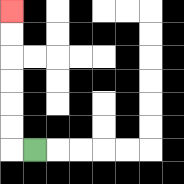{'start': '[1, 6]', 'end': '[0, 0]', 'path_directions': 'L,U,U,U,U,U,U', 'path_coordinates': '[[1, 6], [0, 6], [0, 5], [0, 4], [0, 3], [0, 2], [0, 1], [0, 0]]'}